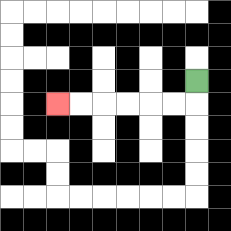{'start': '[8, 3]', 'end': '[2, 4]', 'path_directions': 'D,L,L,L,L,L,L', 'path_coordinates': '[[8, 3], [8, 4], [7, 4], [6, 4], [5, 4], [4, 4], [3, 4], [2, 4]]'}